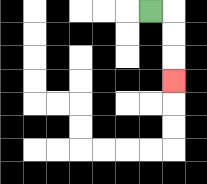{'start': '[6, 0]', 'end': '[7, 3]', 'path_directions': 'R,D,D,D', 'path_coordinates': '[[6, 0], [7, 0], [7, 1], [7, 2], [7, 3]]'}